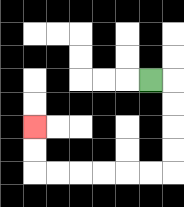{'start': '[6, 3]', 'end': '[1, 5]', 'path_directions': 'R,D,D,D,D,L,L,L,L,L,L,U,U', 'path_coordinates': '[[6, 3], [7, 3], [7, 4], [7, 5], [7, 6], [7, 7], [6, 7], [5, 7], [4, 7], [3, 7], [2, 7], [1, 7], [1, 6], [1, 5]]'}